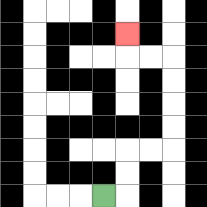{'start': '[4, 8]', 'end': '[5, 1]', 'path_directions': 'R,U,U,R,R,U,U,U,U,L,L,U', 'path_coordinates': '[[4, 8], [5, 8], [5, 7], [5, 6], [6, 6], [7, 6], [7, 5], [7, 4], [7, 3], [7, 2], [6, 2], [5, 2], [5, 1]]'}